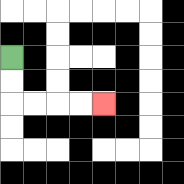{'start': '[0, 2]', 'end': '[4, 4]', 'path_directions': 'D,D,R,R,R,R', 'path_coordinates': '[[0, 2], [0, 3], [0, 4], [1, 4], [2, 4], [3, 4], [4, 4]]'}